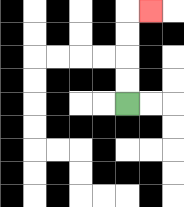{'start': '[5, 4]', 'end': '[6, 0]', 'path_directions': 'U,U,U,U,R', 'path_coordinates': '[[5, 4], [5, 3], [5, 2], [5, 1], [5, 0], [6, 0]]'}